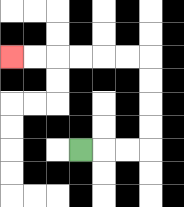{'start': '[3, 6]', 'end': '[0, 2]', 'path_directions': 'R,R,R,U,U,U,U,L,L,L,L,L,L', 'path_coordinates': '[[3, 6], [4, 6], [5, 6], [6, 6], [6, 5], [6, 4], [6, 3], [6, 2], [5, 2], [4, 2], [3, 2], [2, 2], [1, 2], [0, 2]]'}